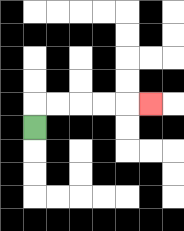{'start': '[1, 5]', 'end': '[6, 4]', 'path_directions': 'U,R,R,R,R,R', 'path_coordinates': '[[1, 5], [1, 4], [2, 4], [3, 4], [4, 4], [5, 4], [6, 4]]'}